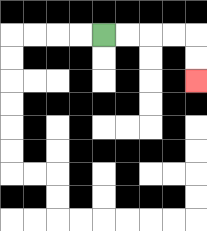{'start': '[4, 1]', 'end': '[8, 3]', 'path_directions': 'R,R,R,R,D,D', 'path_coordinates': '[[4, 1], [5, 1], [6, 1], [7, 1], [8, 1], [8, 2], [8, 3]]'}